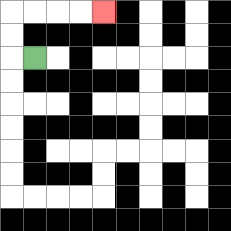{'start': '[1, 2]', 'end': '[4, 0]', 'path_directions': 'L,U,U,R,R,R,R', 'path_coordinates': '[[1, 2], [0, 2], [0, 1], [0, 0], [1, 0], [2, 0], [3, 0], [4, 0]]'}